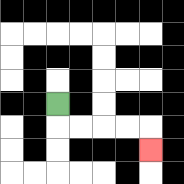{'start': '[2, 4]', 'end': '[6, 6]', 'path_directions': 'D,R,R,R,R,D', 'path_coordinates': '[[2, 4], [2, 5], [3, 5], [4, 5], [5, 5], [6, 5], [6, 6]]'}